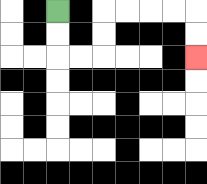{'start': '[2, 0]', 'end': '[8, 2]', 'path_directions': 'D,D,R,R,U,U,R,R,R,R,D,D', 'path_coordinates': '[[2, 0], [2, 1], [2, 2], [3, 2], [4, 2], [4, 1], [4, 0], [5, 0], [6, 0], [7, 0], [8, 0], [8, 1], [8, 2]]'}